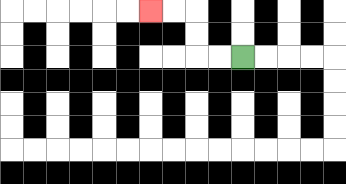{'start': '[10, 2]', 'end': '[6, 0]', 'path_directions': 'L,L,U,U,L,L', 'path_coordinates': '[[10, 2], [9, 2], [8, 2], [8, 1], [8, 0], [7, 0], [6, 0]]'}